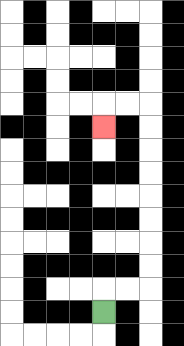{'start': '[4, 13]', 'end': '[4, 5]', 'path_directions': 'U,R,R,U,U,U,U,U,U,U,U,L,L,D', 'path_coordinates': '[[4, 13], [4, 12], [5, 12], [6, 12], [6, 11], [6, 10], [6, 9], [6, 8], [6, 7], [6, 6], [6, 5], [6, 4], [5, 4], [4, 4], [4, 5]]'}